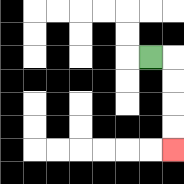{'start': '[6, 2]', 'end': '[7, 6]', 'path_directions': 'R,D,D,D,D', 'path_coordinates': '[[6, 2], [7, 2], [7, 3], [7, 4], [7, 5], [7, 6]]'}